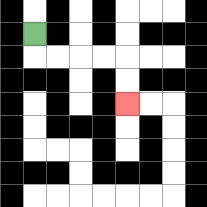{'start': '[1, 1]', 'end': '[5, 4]', 'path_directions': 'D,R,R,R,R,D,D', 'path_coordinates': '[[1, 1], [1, 2], [2, 2], [3, 2], [4, 2], [5, 2], [5, 3], [5, 4]]'}